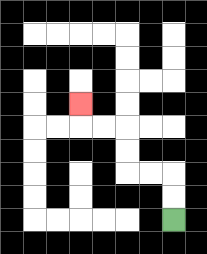{'start': '[7, 9]', 'end': '[3, 4]', 'path_directions': 'U,U,L,L,U,U,L,L,U', 'path_coordinates': '[[7, 9], [7, 8], [7, 7], [6, 7], [5, 7], [5, 6], [5, 5], [4, 5], [3, 5], [3, 4]]'}